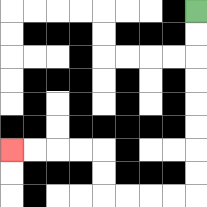{'start': '[8, 0]', 'end': '[0, 6]', 'path_directions': 'D,D,D,D,D,D,D,D,L,L,L,L,U,U,L,L,L,L', 'path_coordinates': '[[8, 0], [8, 1], [8, 2], [8, 3], [8, 4], [8, 5], [8, 6], [8, 7], [8, 8], [7, 8], [6, 8], [5, 8], [4, 8], [4, 7], [4, 6], [3, 6], [2, 6], [1, 6], [0, 6]]'}